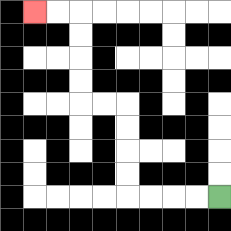{'start': '[9, 8]', 'end': '[1, 0]', 'path_directions': 'L,L,L,L,U,U,U,U,L,L,U,U,U,U,L,L', 'path_coordinates': '[[9, 8], [8, 8], [7, 8], [6, 8], [5, 8], [5, 7], [5, 6], [5, 5], [5, 4], [4, 4], [3, 4], [3, 3], [3, 2], [3, 1], [3, 0], [2, 0], [1, 0]]'}